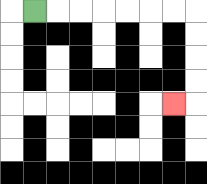{'start': '[1, 0]', 'end': '[7, 4]', 'path_directions': 'R,R,R,R,R,R,R,D,D,D,D,L', 'path_coordinates': '[[1, 0], [2, 0], [3, 0], [4, 0], [5, 0], [6, 0], [7, 0], [8, 0], [8, 1], [8, 2], [8, 3], [8, 4], [7, 4]]'}